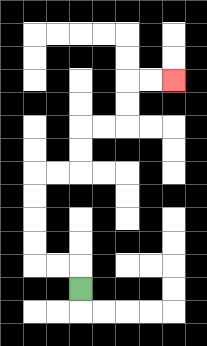{'start': '[3, 12]', 'end': '[7, 3]', 'path_directions': 'U,L,L,U,U,U,U,R,R,U,U,R,R,U,U,R,R', 'path_coordinates': '[[3, 12], [3, 11], [2, 11], [1, 11], [1, 10], [1, 9], [1, 8], [1, 7], [2, 7], [3, 7], [3, 6], [3, 5], [4, 5], [5, 5], [5, 4], [5, 3], [6, 3], [7, 3]]'}